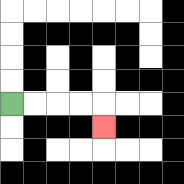{'start': '[0, 4]', 'end': '[4, 5]', 'path_directions': 'R,R,R,R,D', 'path_coordinates': '[[0, 4], [1, 4], [2, 4], [3, 4], [4, 4], [4, 5]]'}